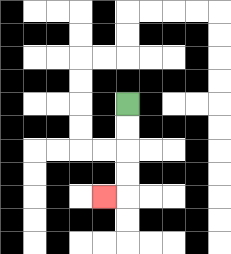{'start': '[5, 4]', 'end': '[4, 8]', 'path_directions': 'D,D,D,D,L', 'path_coordinates': '[[5, 4], [5, 5], [5, 6], [5, 7], [5, 8], [4, 8]]'}